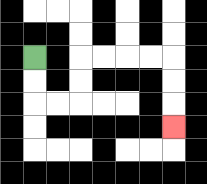{'start': '[1, 2]', 'end': '[7, 5]', 'path_directions': 'D,D,R,R,U,U,R,R,R,R,D,D,D', 'path_coordinates': '[[1, 2], [1, 3], [1, 4], [2, 4], [3, 4], [3, 3], [3, 2], [4, 2], [5, 2], [6, 2], [7, 2], [7, 3], [7, 4], [7, 5]]'}